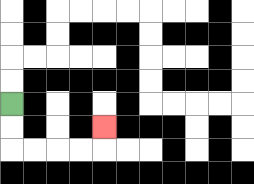{'start': '[0, 4]', 'end': '[4, 5]', 'path_directions': 'D,D,R,R,R,R,U', 'path_coordinates': '[[0, 4], [0, 5], [0, 6], [1, 6], [2, 6], [3, 6], [4, 6], [4, 5]]'}